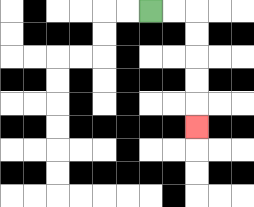{'start': '[6, 0]', 'end': '[8, 5]', 'path_directions': 'R,R,D,D,D,D,D', 'path_coordinates': '[[6, 0], [7, 0], [8, 0], [8, 1], [8, 2], [8, 3], [8, 4], [8, 5]]'}